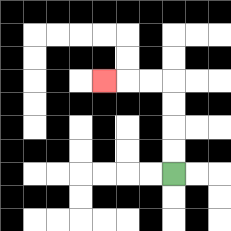{'start': '[7, 7]', 'end': '[4, 3]', 'path_directions': 'U,U,U,U,L,L,L', 'path_coordinates': '[[7, 7], [7, 6], [7, 5], [7, 4], [7, 3], [6, 3], [5, 3], [4, 3]]'}